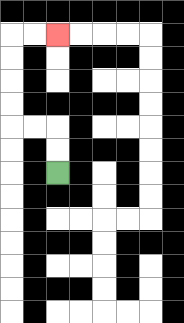{'start': '[2, 7]', 'end': '[2, 1]', 'path_directions': 'U,U,L,L,U,U,U,U,R,R', 'path_coordinates': '[[2, 7], [2, 6], [2, 5], [1, 5], [0, 5], [0, 4], [0, 3], [0, 2], [0, 1], [1, 1], [2, 1]]'}